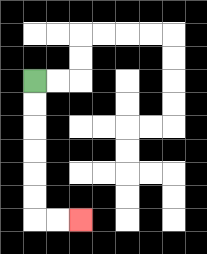{'start': '[1, 3]', 'end': '[3, 9]', 'path_directions': 'D,D,D,D,D,D,R,R', 'path_coordinates': '[[1, 3], [1, 4], [1, 5], [1, 6], [1, 7], [1, 8], [1, 9], [2, 9], [3, 9]]'}